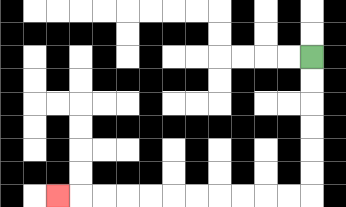{'start': '[13, 2]', 'end': '[2, 8]', 'path_directions': 'D,D,D,D,D,D,L,L,L,L,L,L,L,L,L,L,L', 'path_coordinates': '[[13, 2], [13, 3], [13, 4], [13, 5], [13, 6], [13, 7], [13, 8], [12, 8], [11, 8], [10, 8], [9, 8], [8, 8], [7, 8], [6, 8], [5, 8], [4, 8], [3, 8], [2, 8]]'}